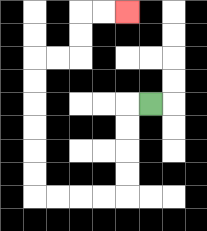{'start': '[6, 4]', 'end': '[5, 0]', 'path_directions': 'L,D,D,D,D,L,L,L,L,U,U,U,U,U,U,R,R,U,U,R,R', 'path_coordinates': '[[6, 4], [5, 4], [5, 5], [5, 6], [5, 7], [5, 8], [4, 8], [3, 8], [2, 8], [1, 8], [1, 7], [1, 6], [1, 5], [1, 4], [1, 3], [1, 2], [2, 2], [3, 2], [3, 1], [3, 0], [4, 0], [5, 0]]'}